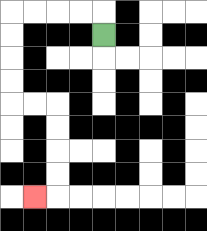{'start': '[4, 1]', 'end': '[1, 8]', 'path_directions': 'U,L,L,L,L,D,D,D,D,R,R,D,D,D,D,L', 'path_coordinates': '[[4, 1], [4, 0], [3, 0], [2, 0], [1, 0], [0, 0], [0, 1], [0, 2], [0, 3], [0, 4], [1, 4], [2, 4], [2, 5], [2, 6], [2, 7], [2, 8], [1, 8]]'}